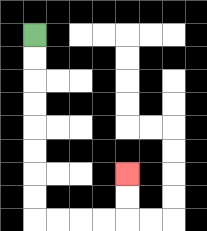{'start': '[1, 1]', 'end': '[5, 7]', 'path_directions': 'D,D,D,D,D,D,D,D,R,R,R,R,U,U', 'path_coordinates': '[[1, 1], [1, 2], [1, 3], [1, 4], [1, 5], [1, 6], [1, 7], [1, 8], [1, 9], [2, 9], [3, 9], [4, 9], [5, 9], [5, 8], [5, 7]]'}